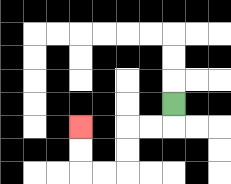{'start': '[7, 4]', 'end': '[3, 5]', 'path_directions': 'D,L,L,D,D,L,L,U,U', 'path_coordinates': '[[7, 4], [7, 5], [6, 5], [5, 5], [5, 6], [5, 7], [4, 7], [3, 7], [3, 6], [3, 5]]'}